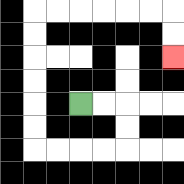{'start': '[3, 4]', 'end': '[7, 2]', 'path_directions': 'R,R,D,D,L,L,L,L,U,U,U,U,U,U,R,R,R,R,R,R,D,D', 'path_coordinates': '[[3, 4], [4, 4], [5, 4], [5, 5], [5, 6], [4, 6], [3, 6], [2, 6], [1, 6], [1, 5], [1, 4], [1, 3], [1, 2], [1, 1], [1, 0], [2, 0], [3, 0], [4, 0], [5, 0], [6, 0], [7, 0], [7, 1], [7, 2]]'}